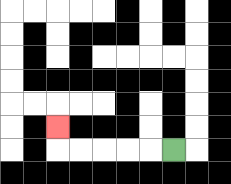{'start': '[7, 6]', 'end': '[2, 5]', 'path_directions': 'L,L,L,L,L,U', 'path_coordinates': '[[7, 6], [6, 6], [5, 6], [4, 6], [3, 6], [2, 6], [2, 5]]'}